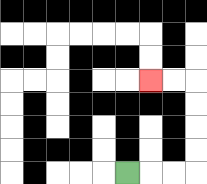{'start': '[5, 7]', 'end': '[6, 3]', 'path_directions': 'R,R,R,U,U,U,U,L,L', 'path_coordinates': '[[5, 7], [6, 7], [7, 7], [8, 7], [8, 6], [8, 5], [8, 4], [8, 3], [7, 3], [6, 3]]'}